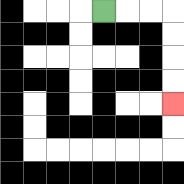{'start': '[4, 0]', 'end': '[7, 4]', 'path_directions': 'R,R,R,D,D,D,D', 'path_coordinates': '[[4, 0], [5, 0], [6, 0], [7, 0], [7, 1], [7, 2], [7, 3], [7, 4]]'}